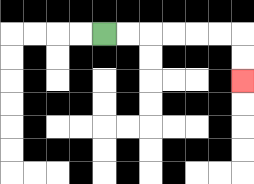{'start': '[4, 1]', 'end': '[10, 3]', 'path_directions': 'R,R,R,R,R,R,D,D', 'path_coordinates': '[[4, 1], [5, 1], [6, 1], [7, 1], [8, 1], [9, 1], [10, 1], [10, 2], [10, 3]]'}